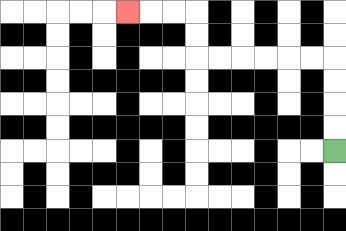{'start': '[14, 6]', 'end': '[5, 0]', 'path_directions': 'U,U,U,U,L,L,L,L,L,L,U,U,L,L,L', 'path_coordinates': '[[14, 6], [14, 5], [14, 4], [14, 3], [14, 2], [13, 2], [12, 2], [11, 2], [10, 2], [9, 2], [8, 2], [8, 1], [8, 0], [7, 0], [6, 0], [5, 0]]'}